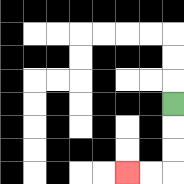{'start': '[7, 4]', 'end': '[5, 7]', 'path_directions': 'D,D,D,L,L', 'path_coordinates': '[[7, 4], [7, 5], [7, 6], [7, 7], [6, 7], [5, 7]]'}